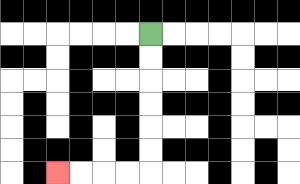{'start': '[6, 1]', 'end': '[2, 7]', 'path_directions': 'D,D,D,D,D,D,L,L,L,L', 'path_coordinates': '[[6, 1], [6, 2], [6, 3], [6, 4], [6, 5], [6, 6], [6, 7], [5, 7], [4, 7], [3, 7], [2, 7]]'}